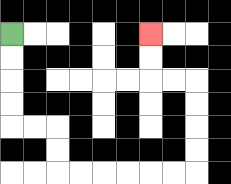{'start': '[0, 1]', 'end': '[6, 1]', 'path_directions': 'D,D,D,D,R,R,D,D,R,R,R,R,R,R,U,U,U,U,L,L,U,U', 'path_coordinates': '[[0, 1], [0, 2], [0, 3], [0, 4], [0, 5], [1, 5], [2, 5], [2, 6], [2, 7], [3, 7], [4, 7], [5, 7], [6, 7], [7, 7], [8, 7], [8, 6], [8, 5], [8, 4], [8, 3], [7, 3], [6, 3], [6, 2], [6, 1]]'}